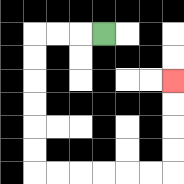{'start': '[4, 1]', 'end': '[7, 3]', 'path_directions': 'L,L,L,D,D,D,D,D,D,R,R,R,R,R,R,U,U,U,U', 'path_coordinates': '[[4, 1], [3, 1], [2, 1], [1, 1], [1, 2], [1, 3], [1, 4], [1, 5], [1, 6], [1, 7], [2, 7], [3, 7], [4, 7], [5, 7], [6, 7], [7, 7], [7, 6], [7, 5], [7, 4], [7, 3]]'}